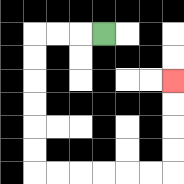{'start': '[4, 1]', 'end': '[7, 3]', 'path_directions': 'L,L,L,D,D,D,D,D,D,R,R,R,R,R,R,U,U,U,U', 'path_coordinates': '[[4, 1], [3, 1], [2, 1], [1, 1], [1, 2], [1, 3], [1, 4], [1, 5], [1, 6], [1, 7], [2, 7], [3, 7], [4, 7], [5, 7], [6, 7], [7, 7], [7, 6], [7, 5], [7, 4], [7, 3]]'}